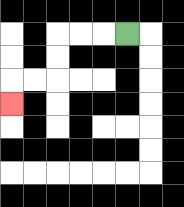{'start': '[5, 1]', 'end': '[0, 4]', 'path_directions': 'L,L,L,D,D,L,L,D', 'path_coordinates': '[[5, 1], [4, 1], [3, 1], [2, 1], [2, 2], [2, 3], [1, 3], [0, 3], [0, 4]]'}